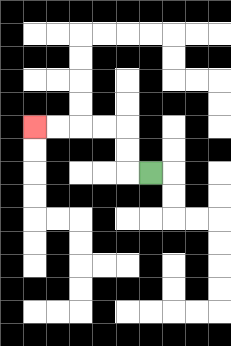{'start': '[6, 7]', 'end': '[1, 5]', 'path_directions': 'L,U,U,L,L,L,L', 'path_coordinates': '[[6, 7], [5, 7], [5, 6], [5, 5], [4, 5], [3, 5], [2, 5], [1, 5]]'}